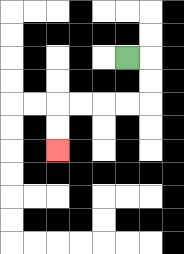{'start': '[5, 2]', 'end': '[2, 6]', 'path_directions': 'R,D,D,L,L,L,L,D,D', 'path_coordinates': '[[5, 2], [6, 2], [6, 3], [6, 4], [5, 4], [4, 4], [3, 4], [2, 4], [2, 5], [2, 6]]'}